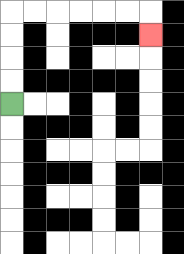{'start': '[0, 4]', 'end': '[6, 1]', 'path_directions': 'U,U,U,U,R,R,R,R,R,R,D', 'path_coordinates': '[[0, 4], [0, 3], [0, 2], [0, 1], [0, 0], [1, 0], [2, 0], [3, 0], [4, 0], [5, 0], [6, 0], [6, 1]]'}